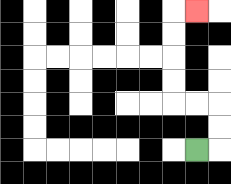{'start': '[8, 6]', 'end': '[8, 0]', 'path_directions': 'R,U,U,L,L,U,U,U,U,R', 'path_coordinates': '[[8, 6], [9, 6], [9, 5], [9, 4], [8, 4], [7, 4], [7, 3], [7, 2], [7, 1], [7, 0], [8, 0]]'}